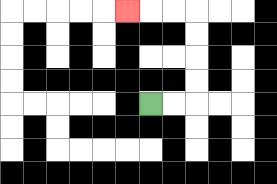{'start': '[6, 4]', 'end': '[5, 0]', 'path_directions': 'R,R,U,U,U,U,L,L,L', 'path_coordinates': '[[6, 4], [7, 4], [8, 4], [8, 3], [8, 2], [8, 1], [8, 0], [7, 0], [6, 0], [5, 0]]'}